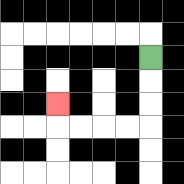{'start': '[6, 2]', 'end': '[2, 4]', 'path_directions': 'D,D,D,L,L,L,L,U', 'path_coordinates': '[[6, 2], [6, 3], [6, 4], [6, 5], [5, 5], [4, 5], [3, 5], [2, 5], [2, 4]]'}